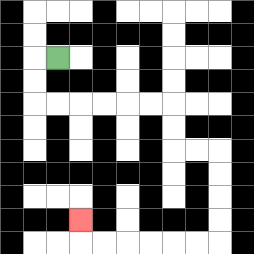{'start': '[2, 2]', 'end': '[3, 9]', 'path_directions': 'L,D,D,R,R,R,R,R,R,D,D,R,R,D,D,D,D,L,L,L,L,L,L,U', 'path_coordinates': '[[2, 2], [1, 2], [1, 3], [1, 4], [2, 4], [3, 4], [4, 4], [5, 4], [6, 4], [7, 4], [7, 5], [7, 6], [8, 6], [9, 6], [9, 7], [9, 8], [9, 9], [9, 10], [8, 10], [7, 10], [6, 10], [5, 10], [4, 10], [3, 10], [3, 9]]'}